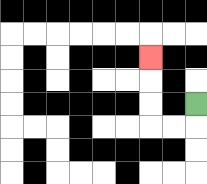{'start': '[8, 4]', 'end': '[6, 2]', 'path_directions': 'D,L,L,U,U,U', 'path_coordinates': '[[8, 4], [8, 5], [7, 5], [6, 5], [6, 4], [6, 3], [6, 2]]'}